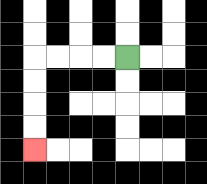{'start': '[5, 2]', 'end': '[1, 6]', 'path_directions': 'L,L,L,L,D,D,D,D', 'path_coordinates': '[[5, 2], [4, 2], [3, 2], [2, 2], [1, 2], [1, 3], [1, 4], [1, 5], [1, 6]]'}